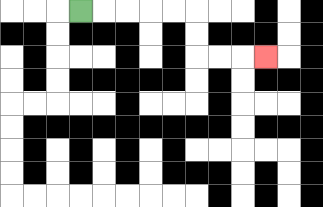{'start': '[3, 0]', 'end': '[11, 2]', 'path_directions': 'R,R,R,R,R,D,D,R,R,R', 'path_coordinates': '[[3, 0], [4, 0], [5, 0], [6, 0], [7, 0], [8, 0], [8, 1], [8, 2], [9, 2], [10, 2], [11, 2]]'}